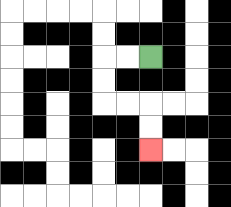{'start': '[6, 2]', 'end': '[6, 6]', 'path_directions': 'L,L,D,D,R,R,D,D', 'path_coordinates': '[[6, 2], [5, 2], [4, 2], [4, 3], [4, 4], [5, 4], [6, 4], [6, 5], [6, 6]]'}